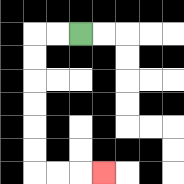{'start': '[3, 1]', 'end': '[4, 7]', 'path_directions': 'L,L,D,D,D,D,D,D,R,R,R', 'path_coordinates': '[[3, 1], [2, 1], [1, 1], [1, 2], [1, 3], [1, 4], [1, 5], [1, 6], [1, 7], [2, 7], [3, 7], [4, 7]]'}